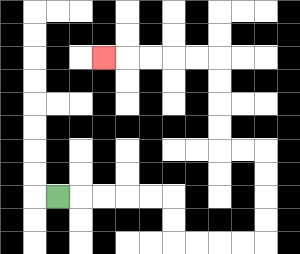{'start': '[2, 8]', 'end': '[4, 2]', 'path_directions': 'R,R,R,R,R,D,D,R,R,R,R,U,U,U,U,L,L,U,U,U,U,L,L,L,L,L', 'path_coordinates': '[[2, 8], [3, 8], [4, 8], [5, 8], [6, 8], [7, 8], [7, 9], [7, 10], [8, 10], [9, 10], [10, 10], [11, 10], [11, 9], [11, 8], [11, 7], [11, 6], [10, 6], [9, 6], [9, 5], [9, 4], [9, 3], [9, 2], [8, 2], [7, 2], [6, 2], [5, 2], [4, 2]]'}